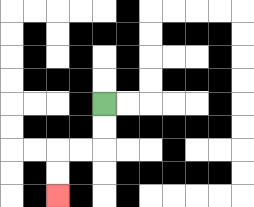{'start': '[4, 4]', 'end': '[2, 8]', 'path_directions': 'D,D,L,L,D,D', 'path_coordinates': '[[4, 4], [4, 5], [4, 6], [3, 6], [2, 6], [2, 7], [2, 8]]'}